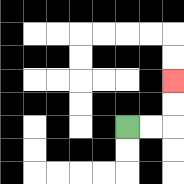{'start': '[5, 5]', 'end': '[7, 3]', 'path_directions': 'R,R,U,U', 'path_coordinates': '[[5, 5], [6, 5], [7, 5], [7, 4], [7, 3]]'}